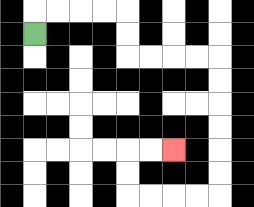{'start': '[1, 1]', 'end': '[7, 6]', 'path_directions': 'U,R,R,R,R,D,D,R,R,R,R,D,D,D,D,D,D,L,L,L,L,U,U,R,R', 'path_coordinates': '[[1, 1], [1, 0], [2, 0], [3, 0], [4, 0], [5, 0], [5, 1], [5, 2], [6, 2], [7, 2], [8, 2], [9, 2], [9, 3], [9, 4], [9, 5], [9, 6], [9, 7], [9, 8], [8, 8], [7, 8], [6, 8], [5, 8], [5, 7], [5, 6], [6, 6], [7, 6]]'}